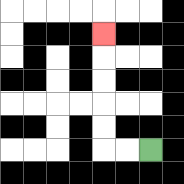{'start': '[6, 6]', 'end': '[4, 1]', 'path_directions': 'L,L,U,U,U,U,U', 'path_coordinates': '[[6, 6], [5, 6], [4, 6], [4, 5], [4, 4], [4, 3], [4, 2], [4, 1]]'}